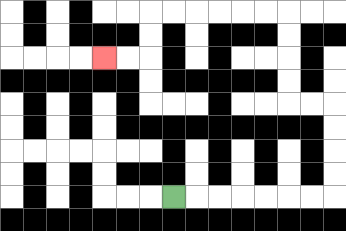{'start': '[7, 8]', 'end': '[4, 2]', 'path_directions': 'R,R,R,R,R,R,R,U,U,U,U,L,L,U,U,U,U,L,L,L,L,L,L,D,D,L,L', 'path_coordinates': '[[7, 8], [8, 8], [9, 8], [10, 8], [11, 8], [12, 8], [13, 8], [14, 8], [14, 7], [14, 6], [14, 5], [14, 4], [13, 4], [12, 4], [12, 3], [12, 2], [12, 1], [12, 0], [11, 0], [10, 0], [9, 0], [8, 0], [7, 0], [6, 0], [6, 1], [6, 2], [5, 2], [4, 2]]'}